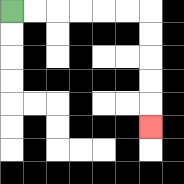{'start': '[0, 0]', 'end': '[6, 5]', 'path_directions': 'R,R,R,R,R,R,D,D,D,D,D', 'path_coordinates': '[[0, 0], [1, 0], [2, 0], [3, 0], [4, 0], [5, 0], [6, 0], [6, 1], [6, 2], [6, 3], [6, 4], [6, 5]]'}